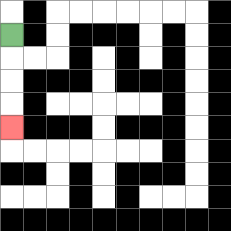{'start': '[0, 1]', 'end': '[0, 5]', 'path_directions': 'D,D,D,D', 'path_coordinates': '[[0, 1], [0, 2], [0, 3], [0, 4], [0, 5]]'}